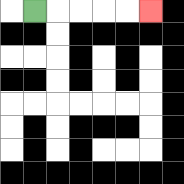{'start': '[1, 0]', 'end': '[6, 0]', 'path_directions': 'R,R,R,R,R', 'path_coordinates': '[[1, 0], [2, 0], [3, 0], [4, 0], [5, 0], [6, 0]]'}